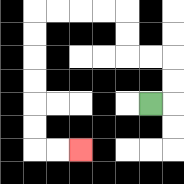{'start': '[6, 4]', 'end': '[3, 6]', 'path_directions': 'R,U,U,L,L,U,U,L,L,L,L,D,D,D,D,D,D,R,R', 'path_coordinates': '[[6, 4], [7, 4], [7, 3], [7, 2], [6, 2], [5, 2], [5, 1], [5, 0], [4, 0], [3, 0], [2, 0], [1, 0], [1, 1], [1, 2], [1, 3], [1, 4], [1, 5], [1, 6], [2, 6], [3, 6]]'}